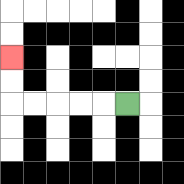{'start': '[5, 4]', 'end': '[0, 2]', 'path_directions': 'L,L,L,L,L,U,U', 'path_coordinates': '[[5, 4], [4, 4], [3, 4], [2, 4], [1, 4], [0, 4], [0, 3], [0, 2]]'}